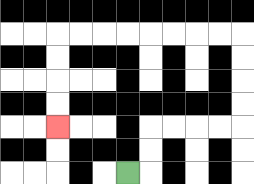{'start': '[5, 7]', 'end': '[2, 5]', 'path_directions': 'R,U,U,R,R,R,R,U,U,U,U,L,L,L,L,L,L,L,L,D,D,D,D', 'path_coordinates': '[[5, 7], [6, 7], [6, 6], [6, 5], [7, 5], [8, 5], [9, 5], [10, 5], [10, 4], [10, 3], [10, 2], [10, 1], [9, 1], [8, 1], [7, 1], [6, 1], [5, 1], [4, 1], [3, 1], [2, 1], [2, 2], [2, 3], [2, 4], [2, 5]]'}